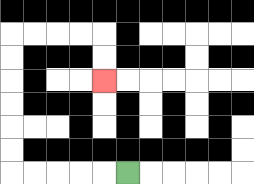{'start': '[5, 7]', 'end': '[4, 3]', 'path_directions': 'L,L,L,L,L,U,U,U,U,U,U,R,R,R,R,D,D', 'path_coordinates': '[[5, 7], [4, 7], [3, 7], [2, 7], [1, 7], [0, 7], [0, 6], [0, 5], [0, 4], [0, 3], [0, 2], [0, 1], [1, 1], [2, 1], [3, 1], [4, 1], [4, 2], [4, 3]]'}